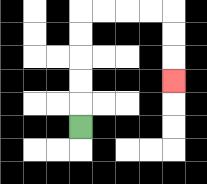{'start': '[3, 5]', 'end': '[7, 3]', 'path_directions': 'U,U,U,U,U,R,R,R,R,D,D,D', 'path_coordinates': '[[3, 5], [3, 4], [3, 3], [3, 2], [3, 1], [3, 0], [4, 0], [5, 0], [6, 0], [7, 0], [7, 1], [7, 2], [7, 3]]'}